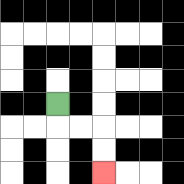{'start': '[2, 4]', 'end': '[4, 7]', 'path_directions': 'D,R,R,D,D', 'path_coordinates': '[[2, 4], [2, 5], [3, 5], [4, 5], [4, 6], [4, 7]]'}